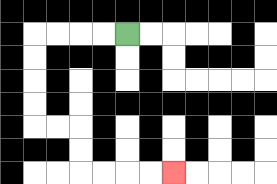{'start': '[5, 1]', 'end': '[7, 7]', 'path_directions': 'L,L,L,L,D,D,D,D,R,R,D,D,R,R,R,R', 'path_coordinates': '[[5, 1], [4, 1], [3, 1], [2, 1], [1, 1], [1, 2], [1, 3], [1, 4], [1, 5], [2, 5], [3, 5], [3, 6], [3, 7], [4, 7], [5, 7], [6, 7], [7, 7]]'}